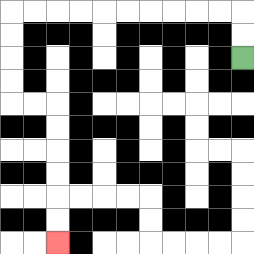{'start': '[10, 2]', 'end': '[2, 10]', 'path_directions': 'U,U,L,L,L,L,L,L,L,L,L,L,D,D,D,D,R,R,D,D,D,D,D,D', 'path_coordinates': '[[10, 2], [10, 1], [10, 0], [9, 0], [8, 0], [7, 0], [6, 0], [5, 0], [4, 0], [3, 0], [2, 0], [1, 0], [0, 0], [0, 1], [0, 2], [0, 3], [0, 4], [1, 4], [2, 4], [2, 5], [2, 6], [2, 7], [2, 8], [2, 9], [2, 10]]'}